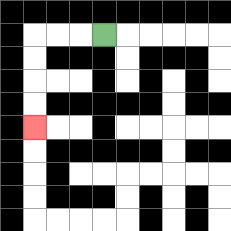{'start': '[4, 1]', 'end': '[1, 5]', 'path_directions': 'L,L,L,D,D,D,D', 'path_coordinates': '[[4, 1], [3, 1], [2, 1], [1, 1], [1, 2], [1, 3], [1, 4], [1, 5]]'}